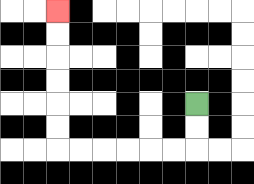{'start': '[8, 4]', 'end': '[2, 0]', 'path_directions': 'D,D,L,L,L,L,L,L,U,U,U,U,U,U', 'path_coordinates': '[[8, 4], [8, 5], [8, 6], [7, 6], [6, 6], [5, 6], [4, 6], [3, 6], [2, 6], [2, 5], [2, 4], [2, 3], [2, 2], [2, 1], [2, 0]]'}